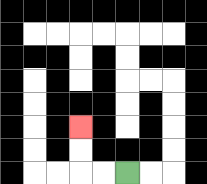{'start': '[5, 7]', 'end': '[3, 5]', 'path_directions': 'L,L,U,U', 'path_coordinates': '[[5, 7], [4, 7], [3, 7], [3, 6], [3, 5]]'}